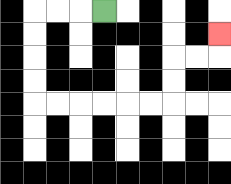{'start': '[4, 0]', 'end': '[9, 1]', 'path_directions': 'L,L,L,D,D,D,D,R,R,R,R,R,R,U,U,R,R,U', 'path_coordinates': '[[4, 0], [3, 0], [2, 0], [1, 0], [1, 1], [1, 2], [1, 3], [1, 4], [2, 4], [3, 4], [4, 4], [5, 4], [6, 4], [7, 4], [7, 3], [7, 2], [8, 2], [9, 2], [9, 1]]'}